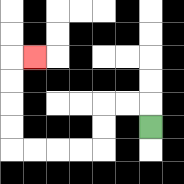{'start': '[6, 5]', 'end': '[1, 2]', 'path_directions': 'U,L,L,D,D,L,L,L,L,U,U,U,U,R', 'path_coordinates': '[[6, 5], [6, 4], [5, 4], [4, 4], [4, 5], [4, 6], [3, 6], [2, 6], [1, 6], [0, 6], [0, 5], [0, 4], [0, 3], [0, 2], [1, 2]]'}